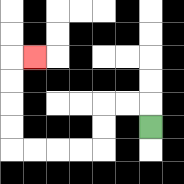{'start': '[6, 5]', 'end': '[1, 2]', 'path_directions': 'U,L,L,D,D,L,L,L,L,U,U,U,U,R', 'path_coordinates': '[[6, 5], [6, 4], [5, 4], [4, 4], [4, 5], [4, 6], [3, 6], [2, 6], [1, 6], [0, 6], [0, 5], [0, 4], [0, 3], [0, 2], [1, 2]]'}